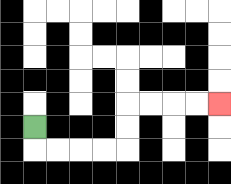{'start': '[1, 5]', 'end': '[9, 4]', 'path_directions': 'D,R,R,R,R,U,U,R,R,R,R', 'path_coordinates': '[[1, 5], [1, 6], [2, 6], [3, 6], [4, 6], [5, 6], [5, 5], [5, 4], [6, 4], [7, 4], [8, 4], [9, 4]]'}